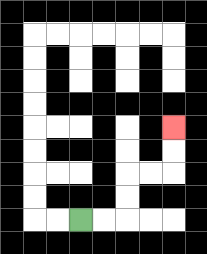{'start': '[3, 9]', 'end': '[7, 5]', 'path_directions': 'R,R,U,U,R,R,U,U', 'path_coordinates': '[[3, 9], [4, 9], [5, 9], [5, 8], [5, 7], [6, 7], [7, 7], [7, 6], [7, 5]]'}